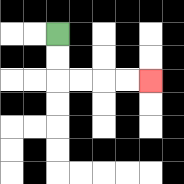{'start': '[2, 1]', 'end': '[6, 3]', 'path_directions': 'D,D,R,R,R,R', 'path_coordinates': '[[2, 1], [2, 2], [2, 3], [3, 3], [4, 3], [5, 3], [6, 3]]'}